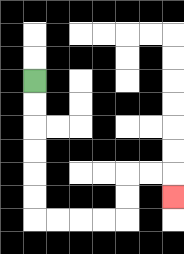{'start': '[1, 3]', 'end': '[7, 8]', 'path_directions': 'D,D,D,D,D,D,R,R,R,R,U,U,R,R,D', 'path_coordinates': '[[1, 3], [1, 4], [1, 5], [1, 6], [1, 7], [1, 8], [1, 9], [2, 9], [3, 9], [4, 9], [5, 9], [5, 8], [5, 7], [6, 7], [7, 7], [7, 8]]'}